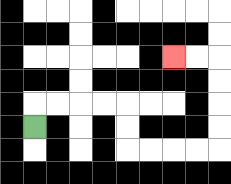{'start': '[1, 5]', 'end': '[7, 2]', 'path_directions': 'U,R,R,R,R,D,D,R,R,R,R,U,U,U,U,L,L', 'path_coordinates': '[[1, 5], [1, 4], [2, 4], [3, 4], [4, 4], [5, 4], [5, 5], [5, 6], [6, 6], [7, 6], [8, 6], [9, 6], [9, 5], [9, 4], [9, 3], [9, 2], [8, 2], [7, 2]]'}